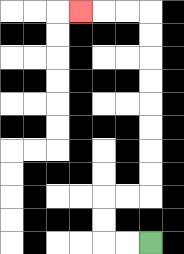{'start': '[6, 10]', 'end': '[3, 0]', 'path_directions': 'L,L,U,U,R,R,U,U,U,U,U,U,U,U,L,L,L', 'path_coordinates': '[[6, 10], [5, 10], [4, 10], [4, 9], [4, 8], [5, 8], [6, 8], [6, 7], [6, 6], [6, 5], [6, 4], [6, 3], [6, 2], [6, 1], [6, 0], [5, 0], [4, 0], [3, 0]]'}